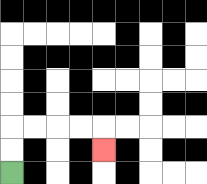{'start': '[0, 7]', 'end': '[4, 6]', 'path_directions': 'U,U,R,R,R,R,D', 'path_coordinates': '[[0, 7], [0, 6], [0, 5], [1, 5], [2, 5], [3, 5], [4, 5], [4, 6]]'}